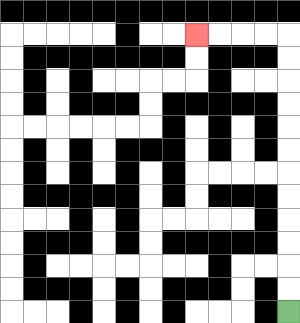{'start': '[12, 13]', 'end': '[8, 1]', 'path_directions': 'U,U,U,U,U,U,U,U,U,U,U,U,L,L,L,L', 'path_coordinates': '[[12, 13], [12, 12], [12, 11], [12, 10], [12, 9], [12, 8], [12, 7], [12, 6], [12, 5], [12, 4], [12, 3], [12, 2], [12, 1], [11, 1], [10, 1], [9, 1], [8, 1]]'}